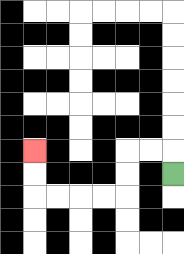{'start': '[7, 7]', 'end': '[1, 6]', 'path_directions': 'U,L,L,D,D,L,L,L,L,U,U', 'path_coordinates': '[[7, 7], [7, 6], [6, 6], [5, 6], [5, 7], [5, 8], [4, 8], [3, 8], [2, 8], [1, 8], [1, 7], [1, 6]]'}